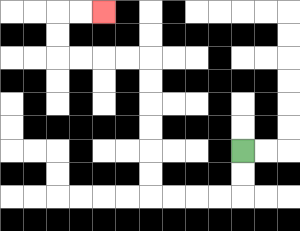{'start': '[10, 6]', 'end': '[4, 0]', 'path_directions': 'D,D,L,L,L,L,U,U,U,U,U,U,L,L,L,L,U,U,R,R', 'path_coordinates': '[[10, 6], [10, 7], [10, 8], [9, 8], [8, 8], [7, 8], [6, 8], [6, 7], [6, 6], [6, 5], [6, 4], [6, 3], [6, 2], [5, 2], [4, 2], [3, 2], [2, 2], [2, 1], [2, 0], [3, 0], [4, 0]]'}